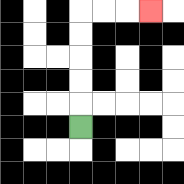{'start': '[3, 5]', 'end': '[6, 0]', 'path_directions': 'U,U,U,U,U,R,R,R', 'path_coordinates': '[[3, 5], [3, 4], [3, 3], [3, 2], [3, 1], [3, 0], [4, 0], [5, 0], [6, 0]]'}